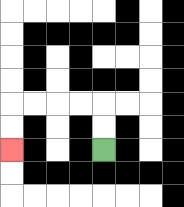{'start': '[4, 6]', 'end': '[0, 6]', 'path_directions': 'U,U,L,L,L,L,D,D', 'path_coordinates': '[[4, 6], [4, 5], [4, 4], [3, 4], [2, 4], [1, 4], [0, 4], [0, 5], [0, 6]]'}